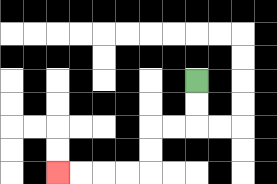{'start': '[8, 3]', 'end': '[2, 7]', 'path_directions': 'D,D,L,L,D,D,L,L,L,L', 'path_coordinates': '[[8, 3], [8, 4], [8, 5], [7, 5], [6, 5], [6, 6], [6, 7], [5, 7], [4, 7], [3, 7], [2, 7]]'}